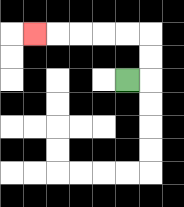{'start': '[5, 3]', 'end': '[1, 1]', 'path_directions': 'R,U,U,L,L,L,L,L', 'path_coordinates': '[[5, 3], [6, 3], [6, 2], [6, 1], [5, 1], [4, 1], [3, 1], [2, 1], [1, 1]]'}